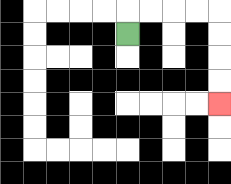{'start': '[5, 1]', 'end': '[9, 4]', 'path_directions': 'U,R,R,R,R,D,D,D,D', 'path_coordinates': '[[5, 1], [5, 0], [6, 0], [7, 0], [8, 0], [9, 0], [9, 1], [9, 2], [9, 3], [9, 4]]'}